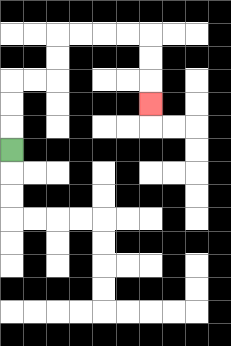{'start': '[0, 6]', 'end': '[6, 4]', 'path_directions': 'U,U,U,R,R,U,U,R,R,R,R,D,D,D', 'path_coordinates': '[[0, 6], [0, 5], [0, 4], [0, 3], [1, 3], [2, 3], [2, 2], [2, 1], [3, 1], [4, 1], [5, 1], [6, 1], [6, 2], [6, 3], [6, 4]]'}